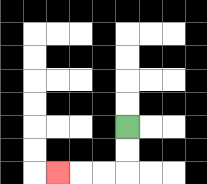{'start': '[5, 5]', 'end': '[2, 7]', 'path_directions': 'D,D,L,L,L', 'path_coordinates': '[[5, 5], [5, 6], [5, 7], [4, 7], [3, 7], [2, 7]]'}